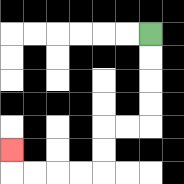{'start': '[6, 1]', 'end': '[0, 6]', 'path_directions': 'D,D,D,D,L,L,D,D,L,L,L,L,U', 'path_coordinates': '[[6, 1], [6, 2], [6, 3], [6, 4], [6, 5], [5, 5], [4, 5], [4, 6], [4, 7], [3, 7], [2, 7], [1, 7], [0, 7], [0, 6]]'}